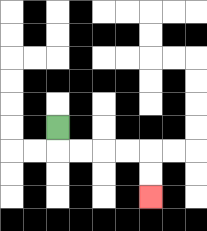{'start': '[2, 5]', 'end': '[6, 8]', 'path_directions': 'D,R,R,R,R,D,D', 'path_coordinates': '[[2, 5], [2, 6], [3, 6], [4, 6], [5, 6], [6, 6], [6, 7], [6, 8]]'}